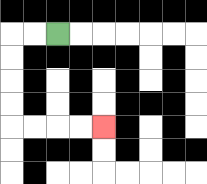{'start': '[2, 1]', 'end': '[4, 5]', 'path_directions': 'L,L,D,D,D,D,R,R,R,R', 'path_coordinates': '[[2, 1], [1, 1], [0, 1], [0, 2], [0, 3], [0, 4], [0, 5], [1, 5], [2, 5], [3, 5], [4, 5]]'}